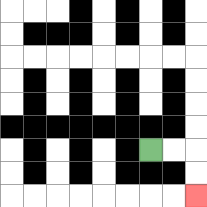{'start': '[6, 6]', 'end': '[8, 8]', 'path_directions': 'R,R,D,D', 'path_coordinates': '[[6, 6], [7, 6], [8, 6], [8, 7], [8, 8]]'}